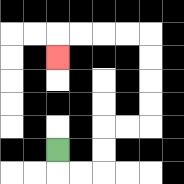{'start': '[2, 6]', 'end': '[2, 2]', 'path_directions': 'D,R,R,U,U,R,R,U,U,U,U,L,L,L,L,D', 'path_coordinates': '[[2, 6], [2, 7], [3, 7], [4, 7], [4, 6], [4, 5], [5, 5], [6, 5], [6, 4], [6, 3], [6, 2], [6, 1], [5, 1], [4, 1], [3, 1], [2, 1], [2, 2]]'}